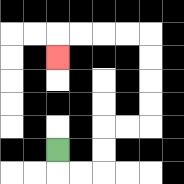{'start': '[2, 6]', 'end': '[2, 2]', 'path_directions': 'D,R,R,U,U,R,R,U,U,U,U,L,L,L,L,D', 'path_coordinates': '[[2, 6], [2, 7], [3, 7], [4, 7], [4, 6], [4, 5], [5, 5], [6, 5], [6, 4], [6, 3], [6, 2], [6, 1], [5, 1], [4, 1], [3, 1], [2, 1], [2, 2]]'}